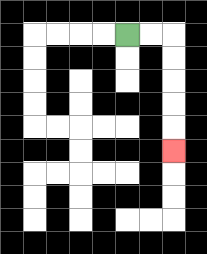{'start': '[5, 1]', 'end': '[7, 6]', 'path_directions': 'R,R,D,D,D,D,D', 'path_coordinates': '[[5, 1], [6, 1], [7, 1], [7, 2], [7, 3], [7, 4], [7, 5], [7, 6]]'}